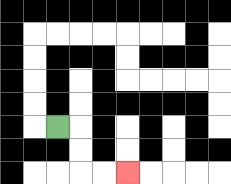{'start': '[2, 5]', 'end': '[5, 7]', 'path_directions': 'R,D,D,R,R', 'path_coordinates': '[[2, 5], [3, 5], [3, 6], [3, 7], [4, 7], [5, 7]]'}